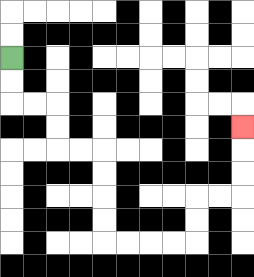{'start': '[0, 2]', 'end': '[10, 5]', 'path_directions': 'D,D,R,R,D,D,R,R,D,D,D,D,R,R,R,R,U,U,R,R,U,U,U', 'path_coordinates': '[[0, 2], [0, 3], [0, 4], [1, 4], [2, 4], [2, 5], [2, 6], [3, 6], [4, 6], [4, 7], [4, 8], [4, 9], [4, 10], [5, 10], [6, 10], [7, 10], [8, 10], [8, 9], [8, 8], [9, 8], [10, 8], [10, 7], [10, 6], [10, 5]]'}